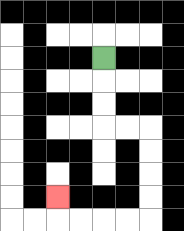{'start': '[4, 2]', 'end': '[2, 8]', 'path_directions': 'D,D,D,R,R,D,D,D,D,L,L,L,L,U', 'path_coordinates': '[[4, 2], [4, 3], [4, 4], [4, 5], [5, 5], [6, 5], [6, 6], [6, 7], [6, 8], [6, 9], [5, 9], [4, 9], [3, 9], [2, 9], [2, 8]]'}